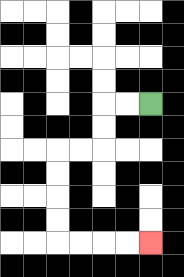{'start': '[6, 4]', 'end': '[6, 10]', 'path_directions': 'L,L,D,D,L,L,D,D,D,D,R,R,R,R', 'path_coordinates': '[[6, 4], [5, 4], [4, 4], [4, 5], [4, 6], [3, 6], [2, 6], [2, 7], [2, 8], [2, 9], [2, 10], [3, 10], [4, 10], [5, 10], [6, 10]]'}